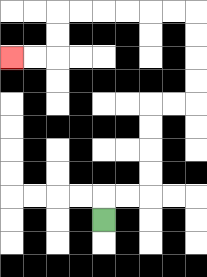{'start': '[4, 9]', 'end': '[0, 2]', 'path_directions': 'U,R,R,U,U,U,U,R,R,U,U,U,U,L,L,L,L,L,L,D,D,L,L', 'path_coordinates': '[[4, 9], [4, 8], [5, 8], [6, 8], [6, 7], [6, 6], [6, 5], [6, 4], [7, 4], [8, 4], [8, 3], [8, 2], [8, 1], [8, 0], [7, 0], [6, 0], [5, 0], [4, 0], [3, 0], [2, 0], [2, 1], [2, 2], [1, 2], [0, 2]]'}